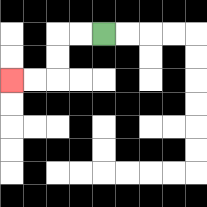{'start': '[4, 1]', 'end': '[0, 3]', 'path_directions': 'L,L,D,D,L,L', 'path_coordinates': '[[4, 1], [3, 1], [2, 1], [2, 2], [2, 3], [1, 3], [0, 3]]'}